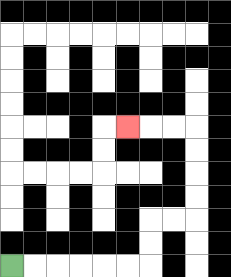{'start': '[0, 11]', 'end': '[5, 5]', 'path_directions': 'R,R,R,R,R,R,U,U,R,R,U,U,U,U,L,L,L', 'path_coordinates': '[[0, 11], [1, 11], [2, 11], [3, 11], [4, 11], [5, 11], [6, 11], [6, 10], [6, 9], [7, 9], [8, 9], [8, 8], [8, 7], [8, 6], [8, 5], [7, 5], [6, 5], [5, 5]]'}